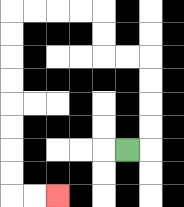{'start': '[5, 6]', 'end': '[2, 8]', 'path_directions': 'R,U,U,U,U,L,L,U,U,L,L,L,L,D,D,D,D,D,D,D,D,R,R', 'path_coordinates': '[[5, 6], [6, 6], [6, 5], [6, 4], [6, 3], [6, 2], [5, 2], [4, 2], [4, 1], [4, 0], [3, 0], [2, 0], [1, 0], [0, 0], [0, 1], [0, 2], [0, 3], [0, 4], [0, 5], [0, 6], [0, 7], [0, 8], [1, 8], [2, 8]]'}